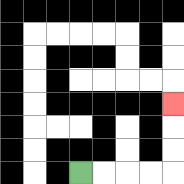{'start': '[3, 7]', 'end': '[7, 4]', 'path_directions': 'R,R,R,R,U,U,U', 'path_coordinates': '[[3, 7], [4, 7], [5, 7], [6, 7], [7, 7], [7, 6], [7, 5], [7, 4]]'}